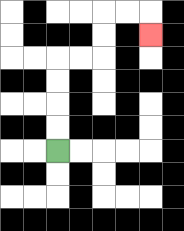{'start': '[2, 6]', 'end': '[6, 1]', 'path_directions': 'U,U,U,U,R,R,U,U,R,R,D', 'path_coordinates': '[[2, 6], [2, 5], [2, 4], [2, 3], [2, 2], [3, 2], [4, 2], [4, 1], [4, 0], [5, 0], [6, 0], [6, 1]]'}